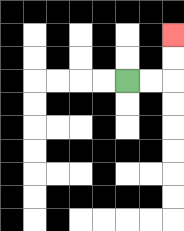{'start': '[5, 3]', 'end': '[7, 1]', 'path_directions': 'R,R,U,U', 'path_coordinates': '[[5, 3], [6, 3], [7, 3], [7, 2], [7, 1]]'}